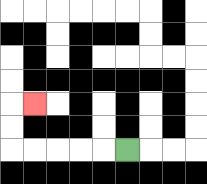{'start': '[5, 6]', 'end': '[1, 4]', 'path_directions': 'L,L,L,L,L,U,U,R', 'path_coordinates': '[[5, 6], [4, 6], [3, 6], [2, 6], [1, 6], [0, 6], [0, 5], [0, 4], [1, 4]]'}